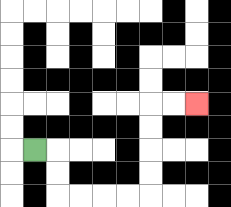{'start': '[1, 6]', 'end': '[8, 4]', 'path_directions': 'R,D,D,R,R,R,R,U,U,U,U,R,R', 'path_coordinates': '[[1, 6], [2, 6], [2, 7], [2, 8], [3, 8], [4, 8], [5, 8], [6, 8], [6, 7], [6, 6], [6, 5], [6, 4], [7, 4], [8, 4]]'}